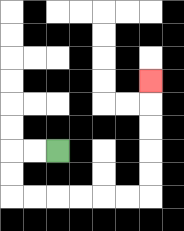{'start': '[2, 6]', 'end': '[6, 3]', 'path_directions': 'L,L,D,D,R,R,R,R,R,R,U,U,U,U,U', 'path_coordinates': '[[2, 6], [1, 6], [0, 6], [0, 7], [0, 8], [1, 8], [2, 8], [3, 8], [4, 8], [5, 8], [6, 8], [6, 7], [6, 6], [6, 5], [6, 4], [6, 3]]'}